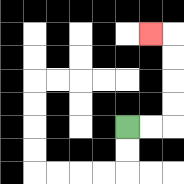{'start': '[5, 5]', 'end': '[6, 1]', 'path_directions': 'R,R,U,U,U,U,L', 'path_coordinates': '[[5, 5], [6, 5], [7, 5], [7, 4], [7, 3], [7, 2], [7, 1], [6, 1]]'}